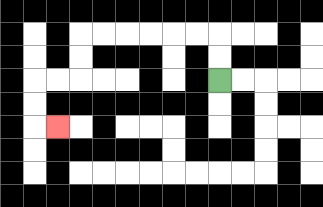{'start': '[9, 3]', 'end': '[2, 5]', 'path_directions': 'U,U,L,L,L,L,L,L,D,D,L,L,D,D,R', 'path_coordinates': '[[9, 3], [9, 2], [9, 1], [8, 1], [7, 1], [6, 1], [5, 1], [4, 1], [3, 1], [3, 2], [3, 3], [2, 3], [1, 3], [1, 4], [1, 5], [2, 5]]'}